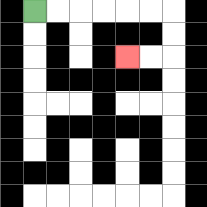{'start': '[1, 0]', 'end': '[5, 2]', 'path_directions': 'R,R,R,R,R,R,D,D,L,L', 'path_coordinates': '[[1, 0], [2, 0], [3, 0], [4, 0], [5, 0], [6, 0], [7, 0], [7, 1], [7, 2], [6, 2], [5, 2]]'}